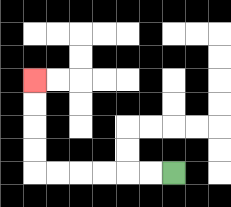{'start': '[7, 7]', 'end': '[1, 3]', 'path_directions': 'L,L,L,L,L,L,U,U,U,U', 'path_coordinates': '[[7, 7], [6, 7], [5, 7], [4, 7], [3, 7], [2, 7], [1, 7], [1, 6], [1, 5], [1, 4], [1, 3]]'}